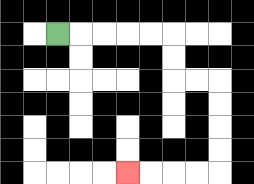{'start': '[2, 1]', 'end': '[5, 7]', 'path_directions': 'R,R,R,R,R,D,D,R,R,D,D,D,D,L,L,L,L', 'path_coordinates': '[[2, 1], [3, 1], [4, 1], [5, 1], [6, 1], [7, 1], [7, 2], [7, 3], [8, 3], [9, 3], [9, 4], [9, 5], [9, 6], [9, 7], [8, 7], [7, 7], [6, 7], [5, 7]]'}